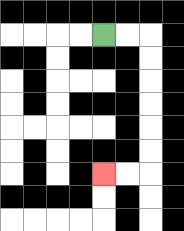{'start': '[4, 1]', 'end': '[4, 7]', 'path_directions': 'R,R,D,D,D,D,D,D,L,L', 'path_coordinates': '[[4, 1], [5, 1], [6, 1], [6, 2], [6, 3], [6, 4], [6, 5], [6, 6], [6, 7], [5, 7], [4, 7]]'}